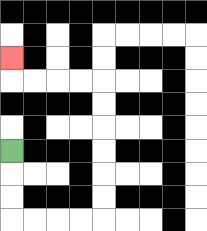{'start': '[0, 6]', 'end': '[0, 2]', 'path_directions': 'D,D,D,R,R,R,R,U,U,U,U,U,U,L,L,L,L,U', 'path_coordinates': '[[0, 6], [0, 7], [0, 8], [0, 9], [1, 9], [2, 9], [3, 9], [4, 9], [4, 8], [4, 7], [4, 6], [4, 5], [4, 4], [4, 3], [3, 3], [2, 3], [1, 3], [0, 3], [0, 2]]'}